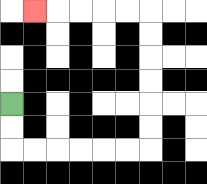{'start': '[0, 4]', 'end': '[1, 0]', 'path_directions': 'D,D,R,R,R,R,R,R,U,U,U,U,U,U,L,L,L,L,L', 'path_coordinates': '[[0, 4], [0, 5], [0, 6], [1, 6], [2, 6], [3, 6], [4, 6], [5, 6], [6, 6], [6, 5], [6, 4], [6, 3], [6, 2], [6, 1], [6, 0], [5, 0], [4, 0], [3, 0], [2, 0], [1, 0]]'}